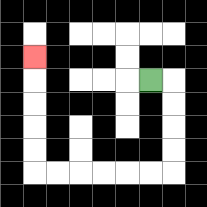{'start': '[6, 3]', 'end': '[1, 2]', 'path_directions': 'R,D,D,D,D,L,L,L,L,L,L,U,U,U,U,U', 'path_coordinates': '[[6, 3], [7, 3], [7, 4], [7, 5], [7, 6], [7, 7], [6, 7], [5, 7], [4, 7], [3, 7], [2, 7], [1, 7], [1, 6], [1, 5], [1, 4], [1, 3], [1, 2]]'}